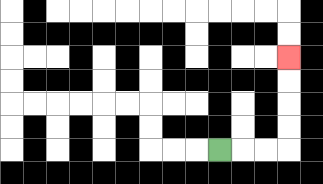{'start': '[9, 6]', 'end': '[12, 2]', 'path_directions': 'R,R,R,U,U,U,U', 'path_coordinates': '[[9, 6], [10, 6], [11, 6], [12, 6], [12, 5], [12, 4], [12, 3], [12, 2]]'}